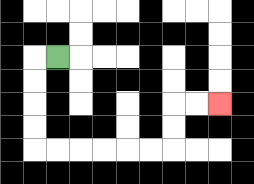{'start': '[2, 2]', 'end': '[9, 4]', 'path_directions': 'L,D,D,D,D,R,R,R,R,R,R,U,U,R,R', 'path_coordinates': '[[2, 2], [1, 2], [1, 3], [1, 4], [1, 5], [1, 6], [2, 6], [3, 6], [4, 6], [5, 6], [6, 6], [7, 6], [7, 5], [7, 4], [8, 4], [9, 4]]'}